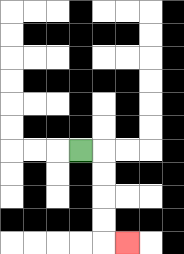{'start': '[3, 6]', 'end': '[5, 10]', 'path_directions': 'R,D,D,D,D,R', 'path_coordinates': '[[3, 6], [4, 6], [4, 7], [4, 8], [4, 9], [4, 10], [5, 10]]'}